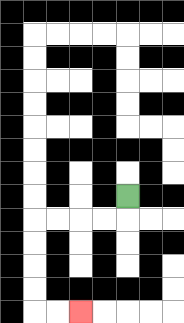{'start': '[5, 8]', 'end': '[3, 13]', 'path_directions': 'D,L,L,L,L,D,D,D,D,R,R', 'path_coordinates': '[[5, 8], [5, 9], [4, 9], [3, 9], [2, 9], [1, 9], [1, 10], [1, 11], [1, 12], [1, 13], [2, 13], [3, 13]]'}